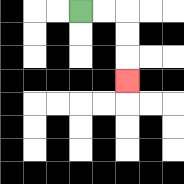{'start': '[3, 0]', 'end': '[5, 3]', 'path_directions': 'R,R,D,D,D', 'path_coordinates': '[[3, 0], [4, 0], [5, 0], [5, 1], [5, 2], [5, 3]]'}